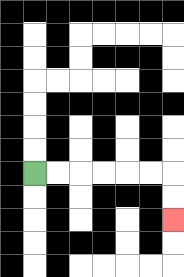{'start': '[1, 7]', 'end': '[7, 9]', 'path_directions': 'R,R,R,R,R,R,D,D', 'path_coordinates': '[[1, 7], [2, 7], [3, 7], [4, 7], [5, 7], [6, 7], [7, 7], [7, 8], [7, 9]]'}